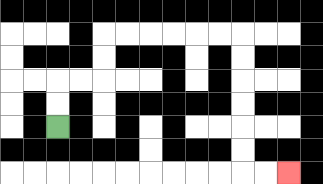{'start': '[2, 5]', 'end': '[12, 7]', 'path_directions': 'U,U,R,R,U,U,R,R,R,R,R,R,D,D,D,D,D,D,R,R', 'path_coordinates': '[[2, 5], [2, 4], [2, 3], [3, 3], [4, 3], [4, 2], [4, 1], [5, 1], [6, 1], [7, 1], [8, 1], [9, 1], [10, 1], [10, 2], [10, 3], [10, 4], [10, 5], [10, 6], [10, 7], [11, 7], [12, 7]]'}